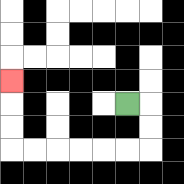{'start': '[5, 4]', 'end': '[0, 3]', 'path_directions': 'R,D,D,L,L,L,L,L,L,U,U,U', 'path_coordinates': '[[5, 4], [6, 4], [6, 5], [6, 6], [5, 6], [4, 6], [3, 6], [2, 6], [1, 6], [0, 6], [0, 5], [0, 4], [0, 3]]'}